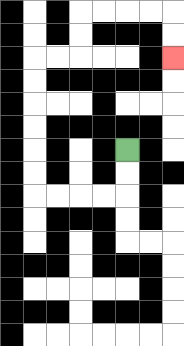{'start': '[5, 6]', 'end': '[7, 2]', 'path_directions': 'D,D,L,L,L,L,U,U,U,U,U,U,R,R,U,U,R,R,R,R,D,D', 'path_coordinates': '[[5, 6], [5, 7], [5, 8], [4, 8], [3, 8], [2, 8], [1, 8], [1, 7], [1, 6], [1, 5], [1, 4], [1, 3], [1, 2], [2, 2], [3, 2], [3, 1], [3, 0], [4, 0], [5, 0], [6, 0], [7, 0], [7, 1], [7, 2]]'}